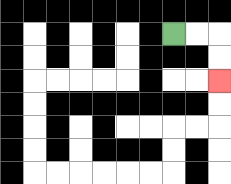{'start': '[7, 1]', 'end': '[9, 3]', 'path_directions': 'R,R,D,D', 'path_coordinates': '[[7, 1], [8, 1], [9, 1], [9, 2], [9, 3]]'}